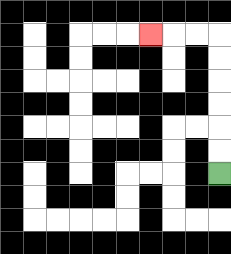{'start': '[9, 7]', 'end': '[6, 1]', 'path_directions': 'U,U,U,U,U,U,L,L,L', 'path_coordinates': '[[9, 7], [9, 6], [9, 5], [9, 4], [9, 3], [9, 2], [9, 1], [8, 1], [7, 1], [6, 1]]'}